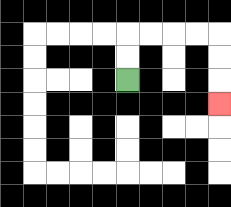{'start': '[5, 3]', 'end': '[9, 4]', 'path_directions': 'U,U,R,R,R,R,D,D,D', 'path_coordinates': '[[5, 3], [5, 2], [5, 1], [6, 1], [7, 1], [8, 1], [9, 1], [9, 2], [9, 3], [9, 4]]'}